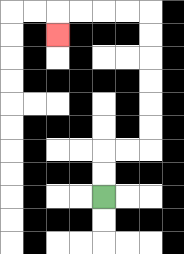{'start': '[4, 8]', 'end': '[2, 1]', 'path_directions': 'U,U,R,R,U,U,U,U,U,U,L,L,L,L,D', 'path_coordinates': '[[4, 8], [4, 7], [4, 6], [5, 6], [6, 6], [6, 5], [6, 4], [6, 3], [6, 2], [6, 1], [6, 0], [5, 0], [4, 0], [3, 0], [2, 0], [2, 1]]'}